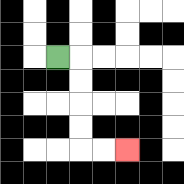{'start': '[2, 2]', 'end': '[5, 6]', 'path_directions': 'R,D,D,D,D,R,R', 'path_coordinates': '[[2, 2], [3, 2], [3, 3], [3, 4], [3, 5], [3, 6], [4, 6], [5, 6]]'}